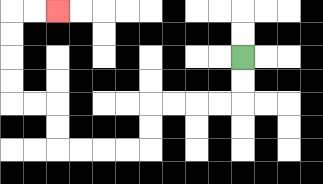{'start': '[10, 2]', 'end': '[2, 0]', 'path_directions': 'D,D,L,L,L,L,D,D,L,L,L,L,U,U,L,L,U,U,U,U,R,R', 'path_coordinates': '[[10, 2], [10, 3], [10, 4], [9, 4], [8, 4], [7, 4], [6, 4], [6, 5], [6, 6], [5, 6], [4, 6], [3, 6], [2, 6], [2, 5], [2, 4], [1, 4], [0, 4], [0, 3], [0, 2], [0, 1], [0, 0], [1, 0], [2, 0]]'}